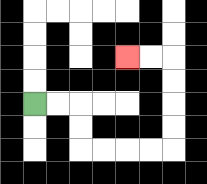{'start': '[1, 4]', 'end': '[5, 2]', 'path_directions': 'R,R,D,D,R,R,R,R,U,U,U,U,L,L', 'path_coordinates': '[[1, 4], [2, 4], [3, 4], [3, 5], [3, 6], [4, 6], [5, 6], [6, 6], [7, 6], [7, 5], [7, 4], [7, 3], [7, 2], [6, 2], [5, 2]]'}